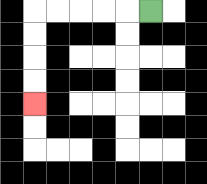{'start': '[6, 0]', 'end': '[1, 4]', 'path_directions': 'L,L,L,L,L,D,D,D,D', 'path_coordinates': '[[6, 0], [5, 0], [4, 0], [3, 0], [2, 0], [1, 0], [1, 1], [1, 2], [1, 3], [1, 4]]'}